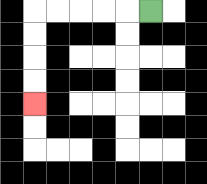{'start': '[6, 0]', 'end': '[1, 4]', 'path_directions': 'L,L,L,L,L,D,D,D,D', 'path_coordinates': '[[6, 0], [5, 0], [4, 0], [3, 0], [2, 0], [1, 0], [1, 1], [1, 2], [1, 3], [1, 4]]'}